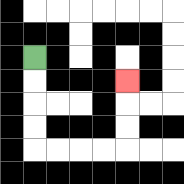{'start': '[1, 2]', 'end': '[5, 3]', 'path_directions': 'D,D,D,D,R,R,R,R,U,U,U', 'path_coordinates': '[[1, 2], [1, 3], [1, 4], [1, 5], [1, 6], [2, 6], [3, 6], [4, 6], [5, 6], [5, 5], [5, 4], [5, 3]]'}